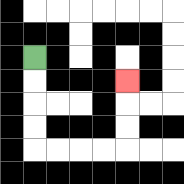{'start': '[1, 2]', 'end': '[5, 3]', 'path_directions': 'D,D,D,D,R,R,R,R,U,U,U', 'path_coordinates': '[[1, 2], [1, 3], [1, 4], [1, 5], [1, 6], [2, 6], [3, 6], [4, 6], [5, 6], [5, 5], [5, 4], [5, 3]]'}